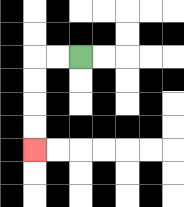{'start': '[3, 2]', 'end': '[1, 6]', 'path_directions': 'L,L,D,D,D,D', 'path_coordinates': '[[3, 2], [2, 2], [1, 2], [1, 3], [1, 4], [1, 5], [1, 6]]'}